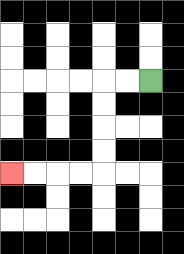{'start': '[6, 3]', 'end': '[0, 7]', 'path_directions': 'L,L,D,D,D,D,L,L,L,L', 'path_coordinates': '[[6, 3], [5, 3], [4, 3], [4, 4], [4, 5], [4, 6], [4, 7], [3, 7], [2, 7], [1, 7], [0, 7]]'}